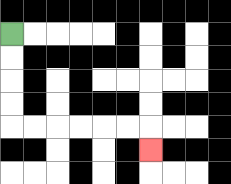{'start': '[0, 1]', 'end': '[6, 6]', 'path_directions': 'D,D,D,D,R,R,R,R,R,R,D', 'path_coordinates': '[[0, 1], [0, 2], [0, 3], [0, 4], [0, 5], [1, 5], [2, 5], [3, 5], [4, 5], [5, 5], [6, 5], [6, 6]]'}